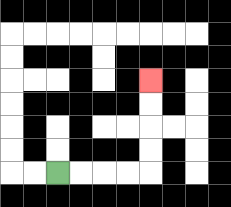{'start': '[2, 7]', 'end': '[6, 3]', 'path_directions': 'R,R,R,R,U,U,U,U', 'path_coordinates': '[[2, 7], [3, 7], [4, 7], [5, 7], [6, 7], [6, 6], [6, 5], [6, 4], [6, 3]]'}